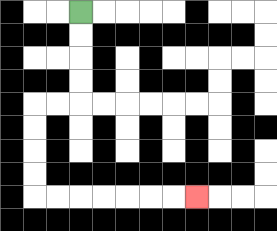{'start': '[3, 0]', 'end': '[8, 8]', 'path_directions': 'D,D,D,D,L,L,D,D,D,D,R,R,R,R,R,R,R', 'path_coordinates': '[[3, 0], [3, 1], [3, 2], [3, 3], [3, 4], [2, 4], [1, 4], [1, 5], [1, 6], [1, 7], [1, 8], [2, 8], [3, 8], [4, 8], [5, 8], [6, 8], [7, 8], [8, 8]]'}